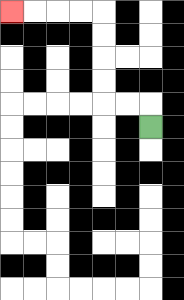{'start': '[6, 5]', 'end': '[0, 0]', 'path_directions': 'U,L,L,U,U,U,U,L,L,L,L', 'path_coordinates': '[[6, 5], [6, 4], [5, 4], [4, 4], [4, 3], [4, 2], [4, 1], [4, 0], [3, 0], [2, 0], [1, 0], [0, 0]]'}